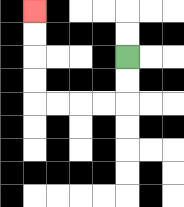{'start': '[5, 2]', 'end': '[1, 0]', 'path_directions': 'D,D,L,L,L,L,U,U,U,U', 'path_coordinates': '[[5, 2], [5, 3], [5, 4], [4, 4], [3, 4], [2, 4], [1, 4], [1, 3], [1, 2], [1, 1], [1, 0]]'}